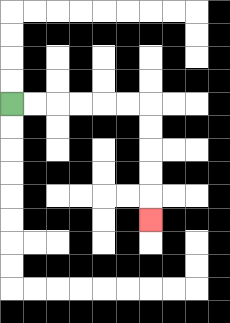{'start': '[0, 4]', 'end': '[6, 9]', 'path_directions': 'R,R,R,R,R,R,D,D,D,D,D', 'path_coordinates': '[[0, 4], [1, 4], [2, 4], [3, 4], [4, 4], [5, 4], [6, 4], [6, 5], [6, 6], [6, 7], [6, 8], [6, 9]]'}